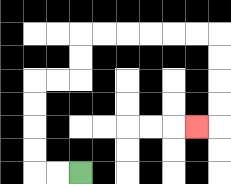{'start': '[3, 7]', 'end': '[8, 5]', 'path_directions': 'L,L,U,U,U,U,R,R,U,U,R,R,R,R,R,R,D,D,D,D,L', 'path_coordinates': '[[3, 7], [2, 7], [1, 7], [1, 6], [1, 5], [1, 4], [1, 3], [2, 3], [3, 3], [3, 2], [3, 1], [4, 1], [5, 1], [6, 1], [7, 1], [8, 1], [9, 1], [9, 2], [9, 3], [9, 4], [9, 5], [8, 5]]'}